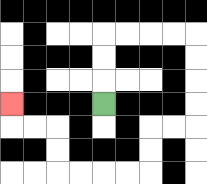{'start': '[4, 4]', 'end': '[0, 4]', 'path_directions': 'U,U,U,R,R,R,R,D,D,D,D,L,L,D,D,L,L,L,L,U,U,L,L,U', 'path_coordinates': '[[4, 4], [4, 3], [4, 2], [4, 1], [5, 1], [6, 1], [7, 1], [8, 1], [8, 2], [8, 3], [8, 4], [8, 5], [7, 5], [6, 5], [6, 6], [6, 7], [5, 7], [4, 7], [3, 7], [2, 7], [2, 6], [2, 5], [1, 5], [0, 5], [0, 4]]'}